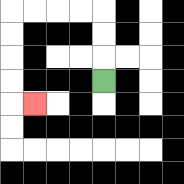{'start': '[4, 3]', 'end': '[1, 4]', 'path_directions': 'U,U,U,L,L,L,L,D,D,D,D,R', 'path_coordinates': '[[4, 3], [4, 2], [4, 1], [4, 0], [3, 0], [2, 0], [1, 0], [0, 0], [0, 1], [0, 2], [0, 3], [0, 4], [1, 4]]'}